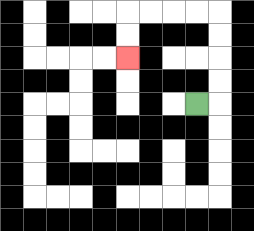{'start': '[8, 4]', 'end': '[5, 2]', 'path_directions': 'R,U,U,U,U,L,L,L,L,D,D', 'path_coordinates': '[[8, 4], [9, 4], [9, 3], [9, 2], [9, 1], [9, 0], [8, 0], [7, 0], [6, 0], [5, 0], [5, 1], [5, 2]]'}